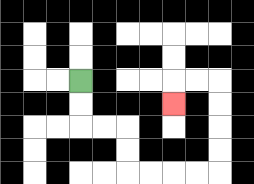{'start': '[3, 3]', 'end': '[7, 4]', 'path_directions': 'D,D,R,R,D,D,R,R,R,R,U,U,U,U,L,L,D', 'path_coordinates': '[[3, 3], [3, 4], [3, 5], [4, 5], [5, 5], [5, 6], [5, 7], [6, 7], [7, 7], [8, 7], [9, 7], [9, 6], [9, 5], [9, 4], [9, 3], [8, 3], [7, 3], [7, 4]]'}